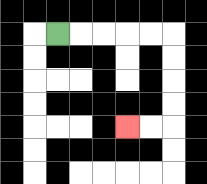{'start': '[2, 1]', 'end': '[5, 5]', 'path_directions': 'R,R,R,R,R,D,D,D,D,L,L', 'path_coordinates': '[[2, 1], [3, 1], [4, 1], [5, 1], [6, 1], [7, 1], [7, 2], [7, 3], [7, 4], [7, 5], [6, 5], [5, 5]]'}